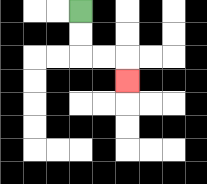{'start': '[3, 0]', 'end': '[5, 3]', 'path_directions': 'D,D,R,R,D', 'path_coordinates': '[[3, 0], [3, 1], [3, 2], [4, 2], [5, 2], [5, 3]]'}